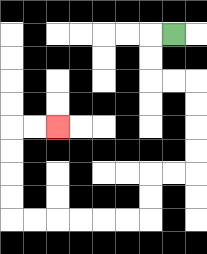{'start': '[7, 1]', 'end': '[2, 5]', 'path_directions': 'L,D,D,R,R,D,D,D,D,L,L,D,D,L,L,L,L,L,L,U,U,U,U,R,R', 'path_coordinates': '[[7, 1], [6, 1], [6, 2], [6, 3], [7, 3], [8, 3], [8, 4], [8, 5], [8, 6], [8, 7], [7, 7], [6, 7], [6, 8], [6, 9], [5, 9], [4, 9], [3, 9], [2, 9], [1, 9], [0, 9], [0, 8], [0, 7], [0, 6], [0, 5], [1, 5], [2, 5]]'}